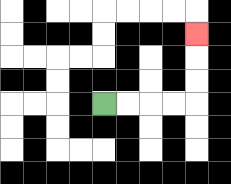{'start': '[4, 4]', 'end': '[8, 1]', 'path_directions': 'R,R,R,R,U,U,U', 'path_coordinates': '[[4, 4], [5, 4], [6, 4], [7, 4], [8, 4], [8, 3], [8, 2], [8, 1]]'}